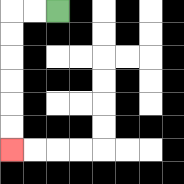{'start': '[2, 0]', 'end': '[0, 6]', 'path_directions': 'L,L,D,D,D,D,D,D', 'path_coordinates': '[[2, 0], [1, 0], [0, 0], [0, 1], [0, 2], [0, 3], [0, 4], [0, 5], [0, 6]]'}